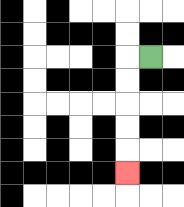{'start': '[6, 2]', 'end': '[5, 7]', 'path_directions': 'L,D,D,D,D,D', 'path_coordinates': '[[6, 2], [5, 2], [5, 3], [5, 4], [5, 5], [5, 6], [5, 7]]'}